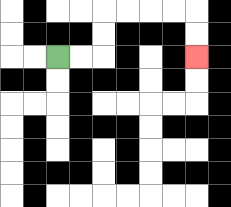{'start': '[2, 2]', 'end': '[8, 2]', 'path_directions': 'R,R,U,U,R,R,R,R,D,D', 'path_coordinates': '[[2, 2], [3, 2], [4, 2], [4, 1], [4, 0], [5, 0], [6, 0], [7, 0], [8, 0], [8, 1], [8, 2]]'}